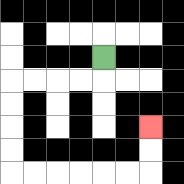{'start': '[4, 2]', 'end': '[6, 5]', 'path_directions': 'D,L,L,L,L,D,D,D,D,R,R,R,R,R,R,U,U', 'path_coordinates': '[[4, 2], [4, 3], [3, 3], [2, 3], [1, 3], [0, 3], [0, 4], [0, 5], [0, 6], [0, 7], [1, 7], [2, 7], [3, 7], [4, 7], [5, 7], [6, 7], [6, 6], [6, 5]]'}